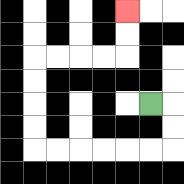{'start': '[6, 4]', 'end': '[5, 0]', 'path_directions': 'R,D,D,L,L,L,L,L,L,U,U,U,U,R,R,R,R,U,U', 'path_coordinates': '[[6, 4], [7, 4], [7, 5], [7, 6], [6, 6], [5, 6], [4, 6], [3, 6], [2, 6], [1, 6], [1, 5], [1, 4], [1, 3], [1, 2], [2, 2], [3, 2], [4, 2], [5, 2], [5, 1], [5, 0]]'}